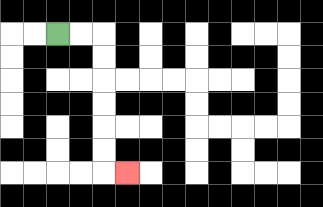{'start': '[2, 1]', 'end': '[5, 7]', 'path_directions': 'R,R,D,D,D,D,D,D,R', 'path_coordinates': '[[2, 1], [3, 1], [4, 1], [4, 2], [4, 3], [4, 4], [4, 5], [4, 6], [4, 7], [5, 7]]'}